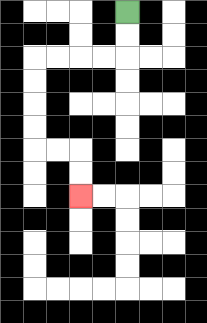{'start': '[5, 0]', 'end': '[3, 8]', 'path_directions': 'D,D,L,L,L,L,D,D,D,D,R,R,D,D', 'path_coordinates': '[[5, 0], [5, 1], [5, 2], [4, 2], [3, 2], [2, 2], [1, 2], [1, 3], [1, 4], [1, 5], [1, 6], [2, 6], [3, 6], [3, 7], [3, 8]]'}